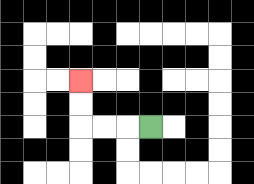{'start': '[6, 5]', 'end': '[3, 3]', 'path_directions': 'L,L,L,U,U', 'path_coordinates': '[[6, 5], [5, 5], [4, 5], [3, 5], [3, 4], [3, 3]]'}